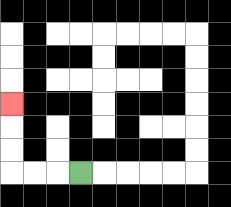{'start': '[3, 7]', 'end': '[0, 4]', 'path_directions': 'L,L,L,U,U,U', 'path_coordinates': '[[3, 7], [2, 7], [1, 7], [0, 7], [0, 6], [0, 5], [0, 4]]'}